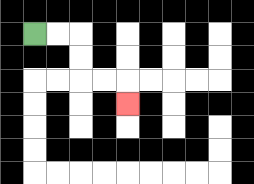{'start': '[1, 1]', 'end': '[5, 4]', 'path_directions': 'R,R,D,D,R,R,D', 'path_coordinates': '[[1, 1], [2, 1], [3, 1], [3, 2], [3, 3], [4, 3], [5, 3], [5, 4]]'}